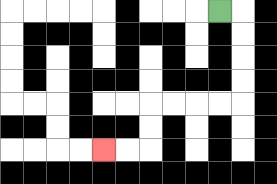{'start': '[9, 0]', 'end': '[4, 6]', 'path_directions': 'R,D,D,D,D,L,L,L,L,D,D,L,L', 'path_coordinates': '[[9, 0], [10, 0], [10, 1], [10, 2], [10, 3], [10, 4], [9, 4], [8, 4], [7, 4], [6, 4], [6, 5], [6, 6], [5, 6], [4, 6]]'}